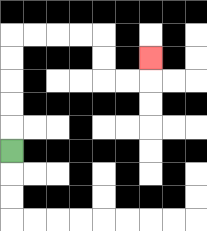{'start': '[0, 6]', 'end': '[6, 2]', 'path_directions': 'U,U,U,U,U,R,R,R,R,D,D,R,R,U', 'path_coordinates': '[[0, 6], [0, 5], [0, 4], [0, 3], [0, 2], [0, 1], [1, 1], [2, 1], [3, 1], [4, 1], [4, 2], [4, 3], [5, 3], [6, 3], [6, 2]]'}